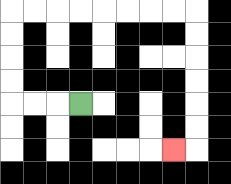{'start': '[3, 4]', 'end': '[7, 6]', 'path_directions': 'L,L,L,U,U,U,U,R,R,R,R,R,R,R,R,D,D,D,D,D,D,L', 'path_coordinates': '[[3, 4], [2, 4], [1, 4], [0, 4], [0, 3], [0, 2], [0, 1], [0, 0], [1, 0], [2, 0], [3, 0], [4, 0], [5, 0], [6, 0], [7, 0], [8, 0], [8, 1], [8, 2], [8, 3], [8, 4], [8, 5], [8, 6], [7, 6]]'}